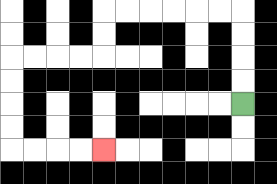{'start': '[10, 4]', 'end': '[4, 6]', 'path_directions': 'U,U,U,U,L,L,L,L,L,L,D,D,L,L,L,L,D,D,D,D,R,R,R,R', 'path_coordinates': '[[10, 4], [10, 3], [10, 2], [10, 1], [10, 0], [9, 0], [8, 0], [7, 0], [6, 0], [5, 0], [4, 0], [4, 1], [4, 2], [3, 2], [2, 2], [1, 2], [0, 2], [0, 3], [0, 4], [0, 5], [0, 6], [1, 6], [2, 6], [3, 6], [4, 6]]'}